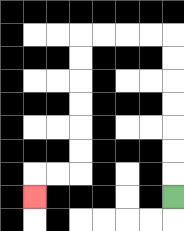{'start': '[7, 8]', 'end': '[1, 8]', 'path_directions': 'U,U,U,U,U,U,U,L,L,L,L,D,D,D,D,D,D,L,L,D', 'path_coordinates': '[[7, 8], [7, 7], [7, 6], [7, 5], [7, 4], [7, 3], [7, 2], [7, 1], [6, 1], [5, 1], [4, 1], [3, 1], [3, 2], [3, 3], [3, 4], [3, 5], [3, 6], [3, 7], [2, 7], [1, 7], [1, 8]]'}